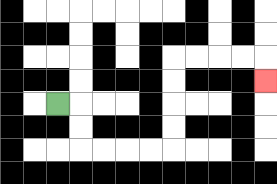{'start': '[2, 4]', 'end': '[11, 3]', 'path_directions': 'R,D,D,R,R,R,R,U,U,U,U,R,R,R,R,D', 'path_coordinates': '[[2, 4], [3, 4], [3, 5], [3, 6], [4, 6], [5, 6], [6, 6], [7, 6], [7, 5], [7, 4], [7, 3], [7, 2], [8, 2], [9, 2], [10, 2], [11, 2], [11, 3]]'}